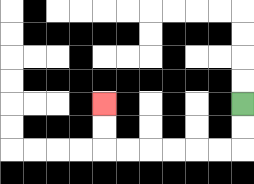{'start': '[10, 4]', 'end': '[4, 4]', 'path_directions': 'D,D,L,L,L,L,L,L,U,U', 'path_coordinates': '[[10, 4], [10, 5], [10, 6], [9, 6], [8, 6], [7, 6], [6, 6], [5, 6], [4, 6], [4, 5], [4, 4]]'}